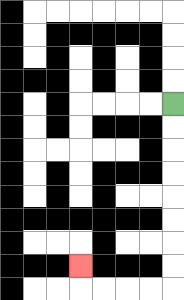{'start': '[7, 4]', 'end': '[3, 11]', 'path_directions': 'D,D,D,D,D,D,D,D,L,L,L,L,U', 'path_coordinates': '[[7, 4], [7, 5], [7, 6], [7, 7], [7, 8], [7, 9], [7, 10], [7, 11], [7, 12], [6, 12], [5, 12], [4, 12], [3, 12], [3, 11]]'}